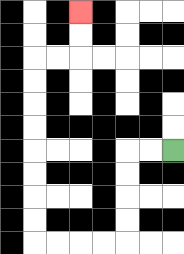{'start': '[7, 6]', 'end': '[3, 0]', 'path_directions': 'L,L,D,D,D,D,L,L,L,L,U,U,U,U,U,U,U,U,R,R,U,U', 'path_coordinates': '[[7, 6], [6, 6], [5, 6], [5, 7], [5, 8], [5, 9], [5, 10], [4, 10], [3, 10], [2, 10], [1, 10], [1, 9], [1, 8], [1, 7], [1, 6], [1, 5], [1, 4], [1, 3], [1, 2], [2, 2], [3, 2], [3, 1], [3, 0]]'}